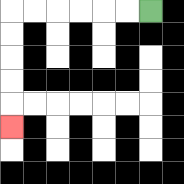{'start': '[6, 0]', 'end': '[0, 5]', 'path_directions': 'L,L,L,L,L,L,D,D,D,D,D', 'path_coordinates': '[[6, 0], [5, 0], [4, 0], [3, 0], [2, 0], [1, 0], [0, 0], [0, 1], [0, 2], [0, 3], [0, 4], [0, 5]]'}